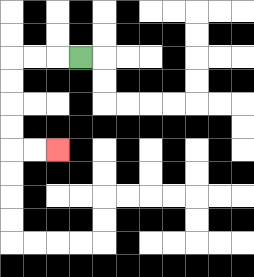{'start': '[3, 2]', 'end': '[2, 6]', 'path_directions': 'L,L,L,D,D,D,D,R,R', 'path_coordinates': '[[3, 2], [2, 2], [1, 2], [0, 2], [0, 3], [0, 4], [0, 5], [0, 6], [1, 6], [2, 6]]'}